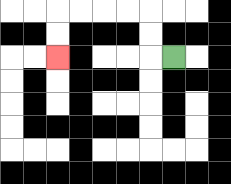{'start': '[7, 2]', 'end': '[2, 2]', 'path_directions': 'L,U,U,L,L,L,L,D,D', 'path_coordinates': '[[7, 2], [6, 2], [6, 1], [6, 0], [5, 0], [4, 0], [3, 0], [2, 0], [2, 1], [2, 2]]'}